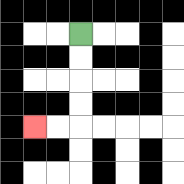{'start': '[3, 1]', 'end': '[1, 5]', 'path_directions': 'D,D,D,D,L,L', 'path_coordinates': '[[3, 1], [3, 2], [3, 3], [3, 4], [3, 5], [2, 5], [1, 5]]'}